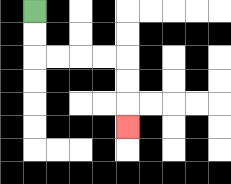{'start': '[1, 0]', 'end': '[5, 5]', 'path_directions': 'D,D,R,R,R,R,D,D,D', 'path_coordinates': '[[1, 0], [1, 1], [1, 2], [2, 2], [3, 2], [4, 2], [5, 2], [5, 3], [5, 4], [5, 5]]'}